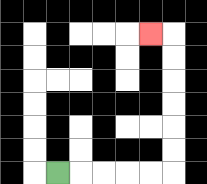{'start': '[2, 7]', 'end': '[6, 1]', 'path_directions': 'R,R,R,R,R,U,U,U,U,U,U,L', 'path_coordinates': '[[2, 7], [3, 7], [4, 7], [5, 7], [6, 7], [7, 7], [7, 6], [7, 5], [7, 4], [7, 3], [7, 2], [7, 1], [6, 1]]'}